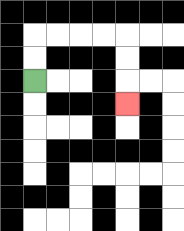{'start': '[1, 3]', 'end': '[5, 4]', 'path_directions': 'U,U,R,R,R,R,D,D,D', 'path_coordinates': '[[1, 3], [1, 2], [1, 1], [2, 1], [3, 1], [4, 1], [5, 1], [5, 2], [5, 3], [5, 4]]'}